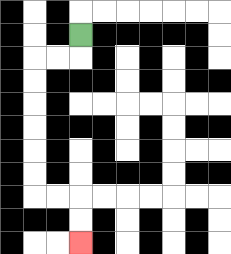{'start': '[3, 1]', 'end': '[3, 10]', 'path_directions': 'D,L,L,D,D,D,D,D,D,R,R,D,D', 'path_coordinates': '[[3, 1], [3, 2], [2, 2], [1, 2], [1, 3], [1, 4], [1, 5], [1, 6], [1, 7], [1, 8], [2, 8], [3, 8], [3, 9], [3, 10]]'}